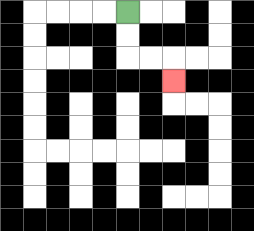{'start': '[5, 0]', 'end': '[7, 3]', 'path_directions': 'D,D,R,R,D', 'path_coordinates': '[[5, 0], [5, 1], [5, 2], [6, 2], [7, 2], [7, 3]]'}